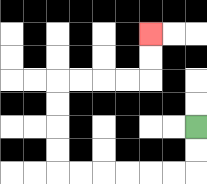{'start': '[8, 5]', 'end': '[6, 1]', 'path_directions': 'D,D,L,L,L,L,L,L,U,U,U,U,R,R,R,R,U,U', 'path_coordinates': '[[8, 5], [8, 6], [8, 7], [7, 7], [6, 7], [5, 7], [4, 7], [3, 7], [2, 7], [2, 6], [2, 5], [2, 4], [2, 3], [3, 3], [4, 3], [5, 3], [6, 3], [6, 2], [6, 1]]'}